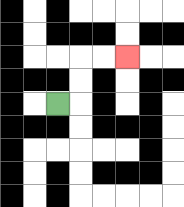{'start': '[2, 4]', 'end': '[5, 2]', 'path_directions': 'R,U,U,R,R', 'path_coordinates': '[[2, 4], [3, 4], [3, 3], [3, 2], [4, 2], [5, 2]]'}